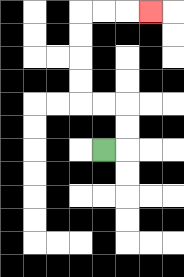{'start': '[4, 6]', 'end': '[6, 0]', 'path_directions': 'R,U,U,L,L,U,U,U,U,R,R,R', 'path_coordinates': '[[4, 6], [5, 6], [5, 5], [5, 4], [4, 4], [3, 4], [3, 3], [3, 2], [3, 1], [3, 0], [4, 0], [5, 0], [6, 0]]'}